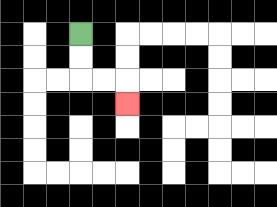{'start': '[3, 1]', 'end': '[5, 4]', 'path_directions': 'D,D,R,R,D', 'path_coordinates': '[[3, 1], [3, 2], [3, 3], [4, 3], [5, 3], [5, 4]]'}